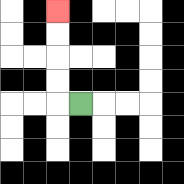{'start': '[3, 4]', 'end': '[2, 0]', 'path_directions': 'L,U,U,U,U', 'path_coordinates': '[[3, 4], [2, 4], [2, 3], [2, 2], [2, 1], [2, 0]]'}